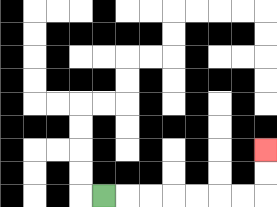{'start': '[4, 8]', 'end': '[11, 6]', 'path_directions': 'R,R,R,R,R,R,R,U,U', 'path_coordinates': '[[4, 8], [5, 8], [6, 8], [7, 8], [8, 8], [9, 8], [10, 8], [11, 8], [11, 7], [11, 6]]'}